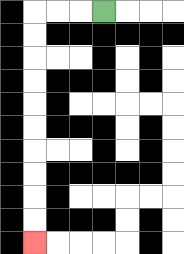{'start': '[4, 0]', 'end': '[1, 10]', 'path_directions': 'L,L,L,D,D,D,D,D,D,D,D,D,D', 'path_coordinates': '[[4, 0], [3, 0], [2, 0], [1, 0], [1, 1], [1, 2], [1, 3], [1, 4], [1, 5], [1, 6], [1, 7], [1, 8], [1, 9], [1, 10]]'}